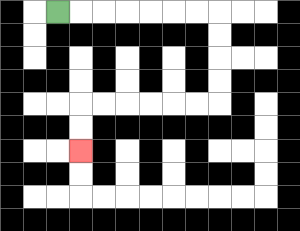{'start': '[2, 0]', 'end': '[3, 6]', 'path_directions': 'R,R,R,R,R,R,R,D,D,D,D,L,L,L,L,L,L,D,D', 'path_coordinates': '[[2, 0], [3, 0], [4, 0], [5, 0], [6, 0], [7, 0], [8, 0], [9, 0], [9, 1], [9, 2], [9, 3], [9, 4], [8, 4], [7, 4], [6, 4], [5, 4], [4, 4], [3, 4], [3, 5], [3, 6]]'}